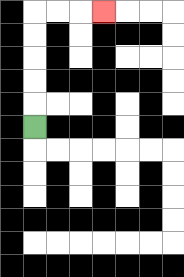{'start': '[1, 5]', 'end': '[4, 0]', 'path_directions': 'U,U,U,U,U,R,R,R', 'path_coordinates': '[[1, 5], [1, 4], [1, 3], [1, 2], [1, 1], [1, 0], [2, 0], [3, 0], [4, 0]]'}